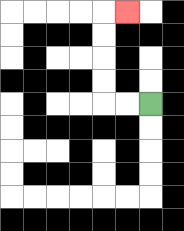{'start': '[6, 4]', 'end': '[5, 0]', 'path_directions': 'L,L,U,U,U,U,R', 'path_coordinates': '[[6, 4], [5, 4], [4, 4], [4, 3], [4, 2], [4, 1], [4, 0], [5, 0]]'}